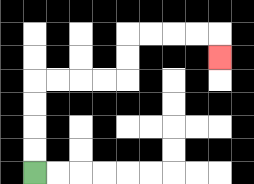{'start': '[1, 7]', 'end': '[9, 2]', 'path_directions': 'U,U,U,U,R,R,R,R,U,U,R,R,R,R,D', 'path_coordinates': '[[1, 7], [1, 6], [1, 5], [1, 4], [1, 3], [2, 3], [3, 3], [4, 3], [5, 3], [5, 2], [5, 1], [6, 1], [7, 1], [8, 1], [9, 1], [9, 2]]'}